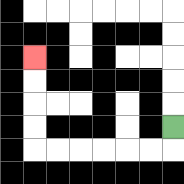{'start': '[7, 5]', 'end': '[1, 2]', 'path_directions': 'D,L,L,L,L,L,L,U,U,U,U', 'path_coordinates': '[[7, 5], [7, 6], [6, 6], [5, 6], [4, 6], [3, 6], [2, 6], [1, 6], [1, 5], [1, 4], [1, 3], [1, 2]]'}